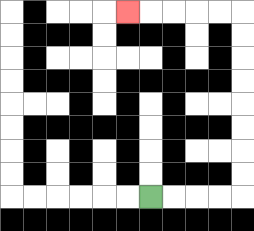{'start': '[6, 8]', 'end': '[5, 0]', 'path_directions': 'R,R,R,R,U,U,U,U,U,U,U,U,L,L,L,L,L', 'path_coordinates': '[[6, 8], [7, 8], [8, 8], [9, 8], [10, 8], [10, 7], [10, 6], [10, 5], [10, 4], [10, 3], [10, 2], [10, 1], [10, 0], [9, 0], [8, 0], [7, 0], [6, 0], [5, 0]]'}